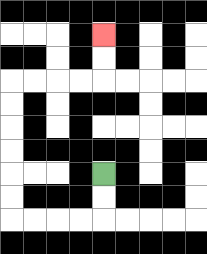{'start': '[4, 7]', 'end': '[4, 1]', 'path_directions': 'D,D,L,L,L,L,U,U,U,U,U,U,R,R,R,R,U,U', 'path_coordinates': '[[4, 7], [4, 8], [4, 9], [3, 9], [2, 9], [1, 9], [0, 9], [0, 8], [0, 7], [0, 6], [0, 5], [0, 4], [0, 3], [1, 3], [2, 3], [3, 3], [4, 3], [4, 2], [4, 1]]'}